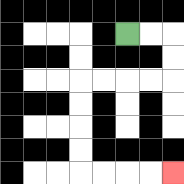{'start': '[5, 1]', 'end': '[7, 7]', 'path_directions': 'R,R,D,D,L,L,L,L,D,D,D,D,R,R,R,R', 'path_coordinates': '[[5, 1], [6, 1], [7, 1], [7, 2], [7, 3], [6, 3], [5, 3], [4, 3], [3, 3], [3, 4], [3, 5], [3, 6], [3, 7], [4, 7], [5, 7], [6, 7], [7, 7]]'}